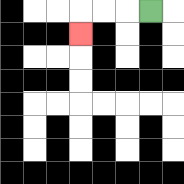{'start': '[6, 0]', 'end': '[3, 1]', 'path_directions': 'L,L,L,D', 'path_coordinates': '[[6, 0], [5, 0], [4, 0], [3, 0], [3, 1]]'}